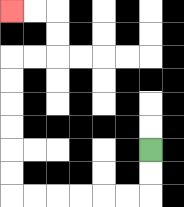{'start': '[6, 6]', 'end': '[0, 0]', 'path_directions': 'D,D,L,L,L,L,L,L,U,U,U,U,U,U,R,R,U,U,L,L', 'path_coordinates': '[[6, 6], [6, 7], [6, 8], [5, 8], [4, 8], [3, 8], [2, 8], [1, 8], [0, 8], [0, 7], [0, 6], [0, 5], [0, 4], [0, 3], [0, 2], [1, 2], [2, 2], [2, 1], [2, 0], [1, 0], [0, 0]]'}